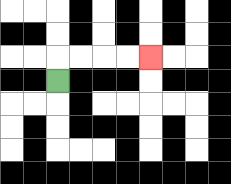{'start': '[2, 3]', 'end': '[6, 2]', 'path_directions': 'U,R,R,R,R', 'path_coordinates': '[[2, 3], [2, 2], [3, 2], [4, 2], [5, 2], [6, 2]]'}